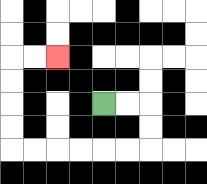{'start': '[4, 4]', 'end': '[2, 2]', 'path_directions': 'R,R,D,D,L,L,L,L,L,L,U,U,U,U,R,R', 'path_coordinates': '[[4, 4], [5, 4], [6, 4], [6, 5], [6, 6], [5, 6], [4, 6], [3, 6], [2, 6], [1, 6], [0, 6], [0, 5], [0, 4], [0, 3], [0, 2], [1, 2], [2, 2]]'}